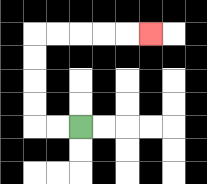{'start': '[3, 5]', 'end': '[6, 1]', 'path_directions': 'L,L,U,U,U,U,R,R,R,R,R', 'path_coordinates': '[[3, 5], [2, 5], [1, 5], [1, 4], [1, 3], [1, 2], [1, 1], [2, 1], [3, 1], [4, 1], [5, 1], [6, 1]]'}